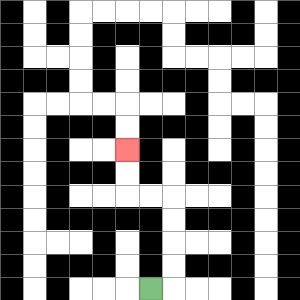{'start': '[6, 12]', 'end': '[5, 6]', 'path_directions': 'R,U,U,U,U,L,L,U,U', 'path_coordinates': '[[6, 12], [7, 12], [7, 11], [7, 10], [7, 9], [7, 8], [6, 8], [5, 8], [5, 7], [5, 6]]'}